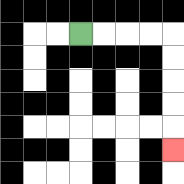{'start': '[3, 1]', 'end': '[7, 6]', 'path_directions': 'R,R,R,R,D,D,D,D,D', 'path_coordinates': '[[3, 1], [4, 1], [5, 1], [6, 1], [7, 1], [7, 2], [7, 3], [7, 4], [7, 5], [7, 6]]'}